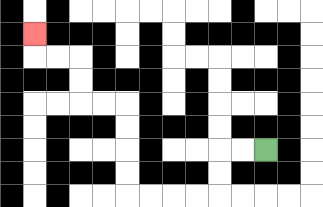{'start': '[11, 6]', 'end': '[1, 1]', 'path_directions': 'L,L,D,D,L,L,L,L,U,U,U,U,L,L,U,U,L,L,U', 'path_coordinates': '[[11, 6], [10, 6], [9, 6], [9, 7], [9, 8], [8, 8], [7, 8], [6, 8], [5, 8], [5, 7], [5, 6], [5, 5], [5, 4], [4, 4], [3, 4], [3, 3], [3, 2], [2, 2], [1, 2], [1, 1]]'}